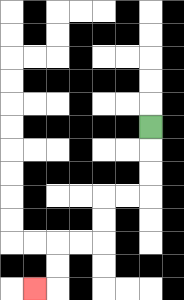{'start': '[6, 5]', 'end': '[1, 12]', 'path_directions': 'D,D,D,L,L,D,D,L,L,D,D,L', 'path_coordinates': '[[6, 5], [6, 6], [6, 7], [6, 8], [5, 8], [4, 8], [4, 9], [4, 10], [3, 10], [2, 10], [2, 11], [2, 12], [1, 12]]'}